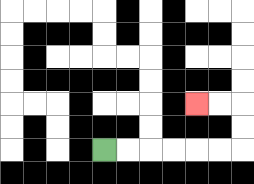{'start': '[4, 6]', 'end': '[8, 4]', 'path_directions': 'R,R,R,R,R,R,U,U,L,L', 'path_coordinates': '[[4, 6], [5, 6], [6, 6], [7, 6], [8, 6], [9, 6], [10, 6], [10, 5], [10, 4], [9, 4], [8, 4]]'}